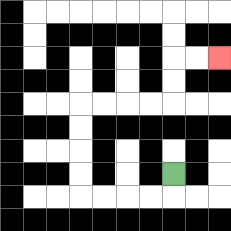{'start': '[7, 7]', 'end': '[9, 2]', 'path_directions': 'D,L,L,L,L,U,U,U,U,R,R,R,R,U,U,R,R', 'path_coordinates': '[[7, 7], [7, 8], [6, 8], [5, 8], [4, 8], [3, 8], [3, 7], [3, 6], [3, 5], [3, 4], [4, 4], [5, 4], [6, 4], [7, 4], [7, 3], [7, 2], [8, 2], [9, 2]]'}